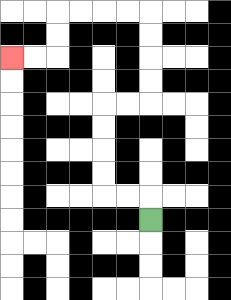{'start': '[6, 9]', 'end': '[0, 2]', 'path_directions': 'U,L,L,U,U,U,U,R,R,U,U,U,U,L,L,L,L,D,D,L,L', 'path_coordinates': '[[6, 9], [6, 8], [5, 8], [4, 8], [4, 7], [4, 6], [4, 5], [4, 4], [5, 4], [6, 4], [6, 3], [6, 2], [6, 1], [6, 0], [5, 0], [4, 0], [3, 0], [2, 0], [2, 1], [2, 2], [1, 2], [0, 2]]'}